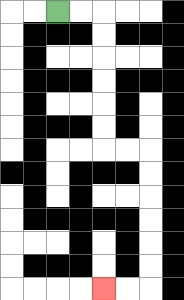{'start': '[2, 0]', 'end': '[4, 12]', 'path_directions': 'R,R,D,D,D,D,D,D,R,R,D,D,D,D,D,D,L,L', 'path_coordinates': '[[2, 0], [3, 0], [4, 0], [4, 1], [4, 2], [4, 3], [4, 4], [4, 5], [4, 6], [5, 6], [6, 6], [6, 7], [6, 8], [6, 9], [6, 10], [6, 11], [6, 12], [5, 12], [4, 12]]'}